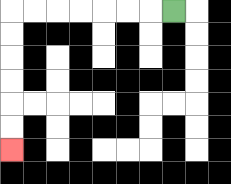{'start': '[7, 0]', 'end': '[0, 6]', 'path_directions': 'L,L,L,L,L,L,L,D,D,D,D,D,D', 'path_coordinates': '[[7, 0], [6, 0], [5, 0], [4, 0], [3, 0], [2, 0], [1, 0], [0, 0], [0, 1], [0, 2], [0, 3], [0, 4], [0, 5], [0, 6]]'}